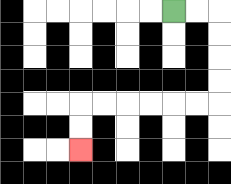{'start': '[7, 0]', 'end': '[3, 6]', 'path_directions': 'R,R,D,D,D,D,L,L,L,L,L,L,D,D', 'path_coordinates': '[[7, 0], [8, 0], [9, 0], [9, 1], [9, 2], [9, 3], [9, 4], [8, 4], [7, 4], [6, 4], [5, 4], [4, 4], [3, 4], [3, 5], [3, 6]]'}